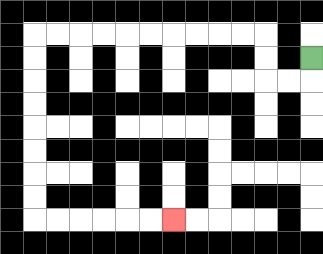{'start': '[13, 2]', 'end': '[7, 9]', 'path_directions': 'D,L,L,U,U,L,L,L,L,L,L,L,L,L,L,D,D,D,D,D,D,D,D,R,R,R,R,R,R', 'path_coordinates': '[[13, 2], [13, 3], [12, 3], [11, 3], [11, 2], [11, 1], [10, 1], [9, 1], [8, 1], [7, 1], [6, 1], [5, 1], [4, 1], [3, 1], [2, 1], [1, 1], [1, 2], [1, 3], [1, 4], [1, 5], [1, 6], [1, 7], [1, 8], [1, 9], [2, 9], [3, 9], [4, 9], [5, 9], [6, 9], [7, 9]]'}